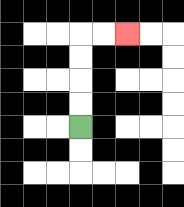{'start': '[3, 5]', 'end': '[5, 1]', 'path_directions': 'U,U,U,U,R,R', 'path_coordinates': '[[3, 5], [3, 4], [3, 3], [3, 2], [3, 1], [4, 1], [5, 1]]'}